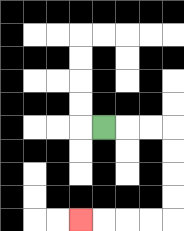{'start': '[4, 5]', 'end': '[3, 9]', 'path_directions': 'R,R,R,D,D,D,D,L,L,L,L', 'path_coordinates': '[[4, 5], [5, 5], [6, 5], [7, 5], [7, 6], [7, 7], [7, 8], [7, 9], [6, 9], [5, 9], [4, 9], [3, 9]]'}